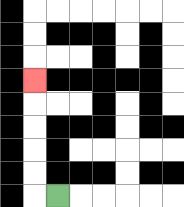{'start': '[2, 8]', 'end': '[1, 3]', 'path_directions': 'L,U,U,U,U,U', 'path_coordinates': '[[2, 8], [1, 8], [1, 7], [1, 6], [1, 5], [1, 4], [1, 3]]'}